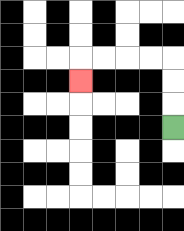{'start': '[7, 5]', 'end': '[3, 3]', 'path_directions': 'U,U,U,L,L,L,L,D', 'path_coordinates': '[[7, 5], [7, 4], [7, 3], [7, 2], [6, 2], [5, 2], [4, 2], [3, 2], [3, 3]]'}